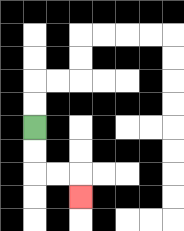{'start': '[1, 5]', 'end': '[3, 8]', 'path_directions': 'D,D,R,R,D', 'path_coordinates': '[[1, 5], [1, 6], [1, 7], [2, 7], [3, 7], [3, 8]]'}